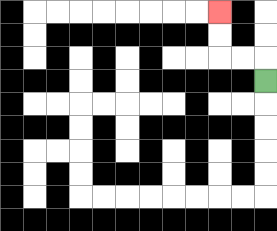{'start': '[11, 3]', 'end': '[9, 0]', 'path_directions': 'U,L,L,U,U', 'path_coordinates': '[[11, 3], [11, 2], [10, 2], [9, 2], [9, 1], [9, 0]]'}